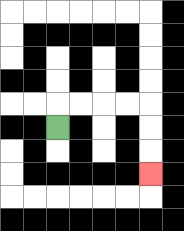{'start': '[2, 5]', 'end': '[6, 7]', 'path_directions': 'U,R,R,R,R,D,D,D', 'path_coordinates': '[[2, 5], [2, 4], [3, 4], [4, 4], [5, 4], [6, 4], [6, 5], [6, 6], [6, 7]]'}